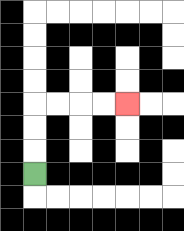{'start': '[1, 7]', 'end': '[5, 4]', 'path_directions': 'U,U,U,R,R,R,R', 'path_coordinates': '[[1, 7], [1, 6], [1, 5], [1, 4], [2, 4], [3, 4], [4, 4], [5, 4]]'}